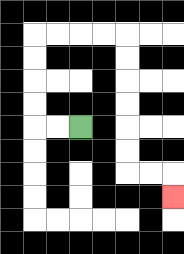{'start': '[3, 5]', 'end': '[7, 8]', 'path_directions': 'L,L,U,U,U,U,R,R,R,R,D,D,D,D,D,D,R,R,D', 'path_coordinates': '[[3, 5], [2, 5], [1, 5], [1, 4], [1, 3], [1, 2], [1, 1], [2, 1], [3, 1], [4, 1], [5, 1], [5, 2], [5, 3], [5, 4], [5, 5], [5, 6], [5, 7], [6, 7], [7, 7], [7, 8]]'}